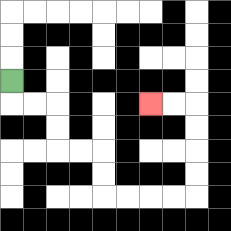{'start': '[0, 3]', 'end': '[6, 4]', 'path_directions': 'D,R,R,D,D,R,R,D,D,R,R,R,R,U,U,U,U,L,L', 'path_coordinates': '[[0, 3], [0, 4], [1, 4], [2, 4], [2, 5], [2, 6], [3, 6], [4, 6], [4, 7], [4, 8], [5, 8], [6, 8], [7, 8], [8, 8], [8, 7], [8, 6], [8, 5], [8, 4], [7, 4], [6, 4]]'}